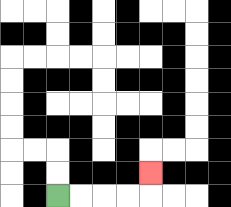{'start': '[2, 8]', 'end': '[6, 7]', 'path_directions': 'R,R,R,R,U', 'path_coordinates': '[[2, 8], [3, 8], [4, 8], [5, 8], [6, 8], [6, 7]]'}